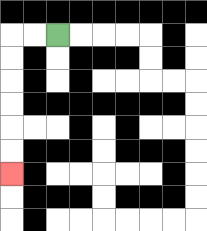{'start': '[2, 1]', 'end': '[0, 7]', 'path_directions': 'L,L,D,D,D,D,D,D', 'path_coordinates': '[[2, 1], [1, 1], [0, 1], [0, 2], [0, 3], [0, 4], [0, 5], [0, 6], [0, 7]]'}